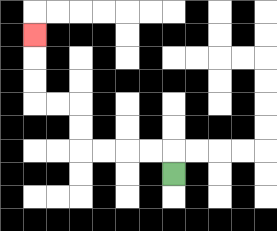{'start': '[7, 7]', 'end': '[1, 1]', 'path_directions': 'U,L,L,L,L,U,U,L,L,U,U,U', 'path_coordinates': '[[7, 7], [7, 6], [6, 6], [5, 6], [4, 6], [3, 6], [3, 5], [3, 4], [2, 4], [1, 4], [1, 3], [1, 2], [1, 1]]'}